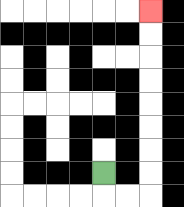{'start': '[4, 7]', 'end': '[6, 0]', 'path_directions': 'D,R,R,U,U,U,U,U,U,U,U', 'path_coordinates': '[[4, 7], [4, 8], [5, 8], [6, 8], [6, 7], [6, 6], [6, 5], [6, 4], [6, 3], [6, 2], [6, 1], [6, 0]]'}